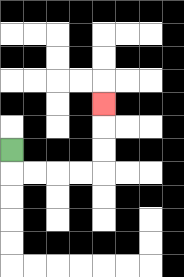{'start': '[0, 6]', 'end': '[4, 4]', 'path_directions': 'D,R,R,R,R,U,U,U', 'path_coordinates': '[[0, 6], [0, 7], [1, 7], [2, 7], [3, 7], [4, 7], [4, 6], [4, 5], [4, 4]]'}